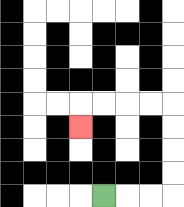{'start': '[4, 8]', 'end': '[3, 5]', 'path_directions': 'R,R,R,U,U,U,U,L,L,L,L,D', 'path_coordinates': '[[4, 8], [5, 8], [6, 8], [7, 8], [7, 7], [7, 6], [7, 5], [7, 4], [6, 4], [5, 4], [4, 4], [3, 4], [3, 5]]'}